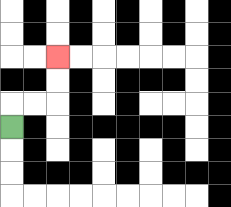{'start': '[0, 5]', 'end': '[2, 2]', 'path_directions': 'U,R,R,U,U', 'path_coordinates': '[[0, 5], [0, 4], [1, 4], [2, 4], [2, 3], [2, 2]]'}